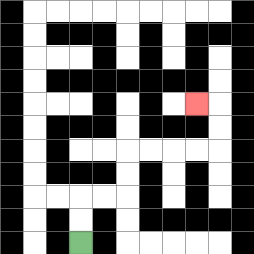{'start': '[3, 10]', 'end': '[8, 4]', 'path_directions': 'U,U,R,R,U,U,R,R,R,R,U,U,L', 'path_coordinates': '[[3, 10], [3, 9], [3, 8], [4, 8], [5, 8], [5, 7], [5, 6], [6, 6], [7, 6], [8, 6], [9, 6], [9, 5], [9, 4], [8, 4]]'}